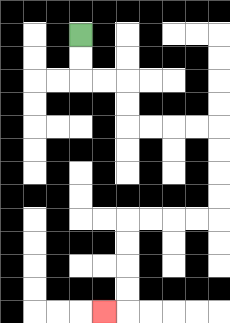{'start': '[3, 1]', 'end': '[4, 13]', 'path_directions': 'D,D,R,R,D,D,R,R,R,R,D,D,D,D,L,L,L,L,D,D,D,D,L', 'path_coordinates': '[[3, 1], [3, 2], [3, 3], [4, 3], [5, 3], [5, 4], [5, 5], [6, 5], [7, 5], [8, 5], [9, 5], [9, 6], [9, 7], [9, 8], [9, 9], [8, 9], [7, 9], [6, 9], [5, 9], [5, 10], [5, 11], [5, 12], [5, 13], [4, 13]]'}